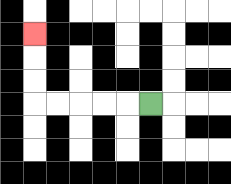{'start': '[6, 4]', 'end': '[1, 1]', 'path_directions': 'L,L,L,L,L,U,U,U', 'path_coordinates': '[[6, 4], [5, 4], [4, 4], [3, 4], [2, 4], [1, 4], [1, 3], [1, 2], [1, 1]]'}